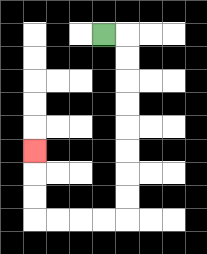{'start': '[4, 1]', 'end': '[1, 6]', 'path_directions': 'R,D,D,D,D,D,D,D,D,L,L,L,L,U,U,U', 'path_coordinates': '[[4, 1], [5, 1], [5, 2], [5, 3], [5, 4], [5, 5], [5, 6], [5, 7], [5, 8], [5, 9], [4, 9], [3, 9], [2, 9], [1, 9], [1, 8], [1, 7], [1, 6]]'}